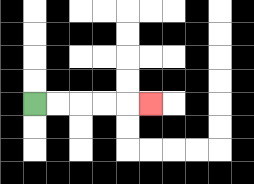{'start': '[1, 4]', 'end': '[6, 4]', 'path_directions': 'R,R,R,R,R', 'path_coordinates': '[[1, 4], [2, 4], [3, 4], [4, 4], [5, 4], [6, 4]]'}